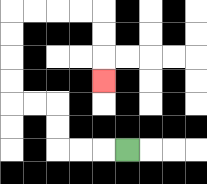{'start': '[5, 6]', 'end': '[4, 3]', 'path_directions': 'L,L,L,U,U,L,L,U,U,U,U,R,R,R,R,D,D,D', 'path_coordinates': '[[5, 6], [4, 6], [3, 6], [2, 6], [2, 5], [2, 4], [1, 4], [0, 4], [0, 3], [0, 2], [0, 1], [0, 0], [1, 0], [2, 0], [3, 0], [4, 0], [4, 1], [4, 2], [4, 3]]'}